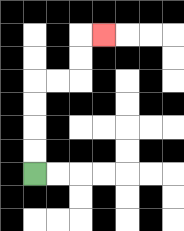{'start': '[1, 7]', 'end': '[4, 1]', 'path_directions': 'U,U,U,U,R,R,U,U,R', 'path_coordinates': '[[1, 7], [1, 6], [1, 5], [1, 4], [1, 3], [2, 3], [3, 3], [3, 2], [3, 1], [4, 1]]'}